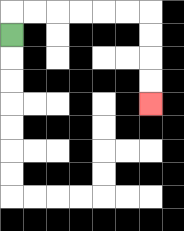{'start': '[0, 1]', 'end': '[6, 4]', 'path_directions': 'U,R,R,R,R,R,R,D,D,D,D', 'path_coordinates': '[[0, 1], [0, 0], [1, 0], [2, 0], [3, 0], [4, 0], [5, 0], [6, 0], [6, 1], [6, 2], [6, 3], [6, 4]]'}